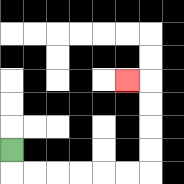{'start': '[0, 6]', 'end': '[5, 3]', 'path_directions': 'D,R,R,R,R,R,R,U,U,U,U,L', 'path_coordinates': '[[0, 6], [0, 7], [1, 7], [2, 7], [3, 7], [4, 7], [5, 7], [6, 7], [6, 6], [6, 5], [6, 4], [6, 3], [5, 3]]'}